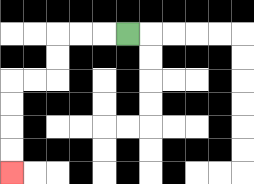{'start': '[5, 1]', 'end': '[0, 7]', 'path_directions': 'L,L,L,D,D,L,L,D,D,D,D', 'path_coordinates': '[[5, 1], [4, 1], [3, 1], [2, 1], [2, 2], [2, 3], [1, 3], [0, 3], [0, 4], [0, 5], [0, 6], [0, 7]]'}